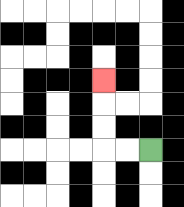{'start': '[6, 6]', 'end': '[4, 3]', 'path_directions': 'L,L,U,U,U', 'path_coordinates': '[[6, 6], [5, 6], [4, 6], [4, 5], [4, 4], [4, 3]]'}